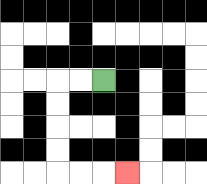{'start': '[4, 3]', 'end': '[5, 7]', 'path_directions': 'L,L,D,D,D,D,R,R,R', 'path_coordinates': '[[4, 3], [3, 3], [2, 3], [2, 4], [2, 5], [2, 6], [2, 7], [3, 7], [4, 7], [5, 7]]'}